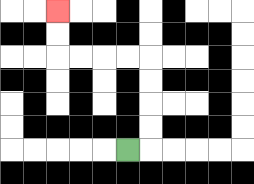{'start': '[5, 6]', 'end': '[2, 0]', 'path_directions': 'R,U,U,U,U,L,L,L,L,U,U', 'path_coordinates': '[[5, 6], [6, 6], [6, 5], [6, 4], [6, 3], [6, 2], [5, 2], [4, 2], [3, 2], [2, 2], [2, 1], [2, 0]]'}